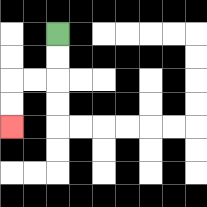{'start': '[2, 1]', 'end': '[0, 5]', 'path_directions': 'D,D,L,L,D,D', 'path_coordinates': '[[2, 1], [2, 2], [2, 3], [1, 3], [0, 3], [0, 4], [0, 5]]'}